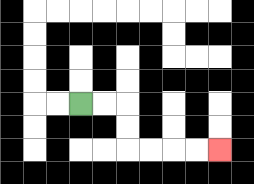{'start': '[3, 4]', 'end': '[9, 6]', 'path_directions': 'R,R,D,D,R,R,R,R', 'path_coordinates': '[[3, 4], [4, 4], [5, 4], [5, 5], [5, 6], [6, 6], [7, 6], [8, 6], [9, 6]]'}